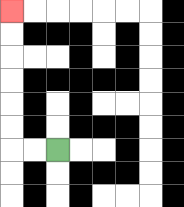{'start': '[2, 6]', 'end': '[0, 0]', 'path_directions': 'L,L,U,U,U,U,U,U', 'path_coordinates': '[[2, 6], [1, 6], [0, 6], [0, 5], [0, 4], [0, 3], [0, 2], [0, 1], [0, 0]]'}